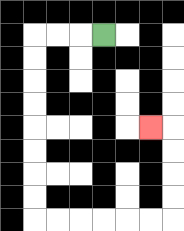{'start': '[4, 1]', 'end': '[6, 5]', 'path_directions': 'L,L,L,D,D,D,D,D,D,D,D,R,R,R,R,R,R,U,U,U,U,L', 'path_coordinates': '[[4, 1], [3, 1], [2, 1], [1, 1], [1, 2], [1, 3], [1, 4], [1, 5], [1, 6], [1, 7], [1, 8], [1, 9], [2, 9], [3, 9], [4, 9], [5, 9], [6, 9], [7, 9], [7, 8], [7, 7], [7, 6], [7, 5], [6, 5]]'}